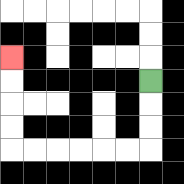{'start': '[6, 3]', 'end': '[0, 2]', 'path_directions': 'D,D,D,L,L,L,L,L,L,U,U,U,U', 'path_coordinates': '[[6, 3], [6, 4], [6, 5], [6, 6], [5, 6], [4, 6], [3, 6], [2, 6], [1, 6], [0, 6], [0, 5], [0, 4], [0, 3], [0, 2]]'}